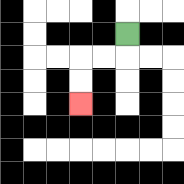{'start': '[5, 1]', 'end': '[3, 4]', 'path_directions': 'D,L,L,D,D', 'path_coordinates': '[[5, 1], [5, 2], [4, 2], [3, 2], [3, 3], [3, 4]]'}